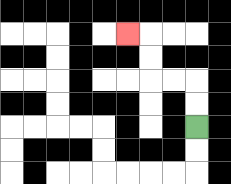{'start': '[8, 5]', 'end': '[5, 1]', 'path_directions': 'U,U,L,L,U,U,L', 'path_coordinates': '[[8, 5], [8, 4], [8, 3], [7, 3], [6, 3], [6, 2], [6, 1], [5, 1]]'}